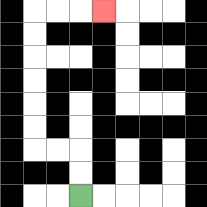{'start': '[3, 8]', 'end': '[4, 0]', 'path_directions': 'U,U,L,L,U,U,U,U,U,U,R,R,R', 'path_coordinates': '[[3, 8], [3, 7], [3, 6], [2, 6], [1, 6], [1, 5], [1, 4], [1, 3], [1, 2], [1, 1], [1, 0], [2, 0], [3, 0], [4, 0]]'}